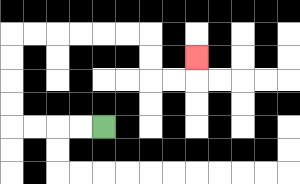{'start': '[4, 5]', 'end': '[8, 2]', 'path_directions': 'L,L,L,L,U,U,U,U,R,R,R,R,R,R,D,D,R,R,U', 'path_coordinates': '[[4, 5], [3, 5], [2, 5], [1, 5], [0, 5], [0, 4], [0, 3], [0, 2], [0, 1], [1, 1], [2, 1], [3, 1], [4, 1], [5, 1], [6, 1], [6, 2], [6, 3], [7, 3], [8, 3], [8, 2]]'}